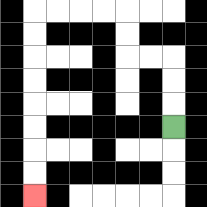{'start': '[7, 5]', 'end': '[1, 8]', 'path_directions': 'U,U,U,L,L,U,U,L,L,L,L,D,D,D,D,D,D,D,D', 'path_coordinates': '[[7, 5], [7, 4], [7, 3], [7, 2], [6, 2], [5, 2], [5, 1], [5, 0], [4, 0], [3, 0], [2, 0], [1, 0], [1, 1], [1, 2], [1, 3], [1, 4], [1, 5], [1, 6], [1, 7], [1, 8]]'}